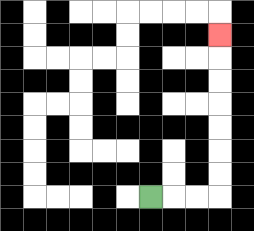{'start': '[6, 8]', 'end': '[9, 1]', 'path_directions': 'R,R,R,U,U,U,U,U,U,U', 'path_coordinates': '[[6, 8], [7, 8], [8, 8], [9, 8], [9, 7], [9, 6], [9, 5], [9, 4], [9, 3], [9, 2], [9, 1]]'}